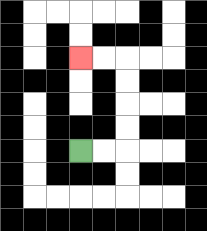{'start': '[3, 6]', 'end': '[3, 2]', 'path_directions': 'R,R,U,U,U,U,L,L', 'path_coordinates': '[[3, 6], [4, 6], [5, 6], [5, 5], [5, 4], [5, 3], [5, 2], [4, 2], [3, 2]]'}